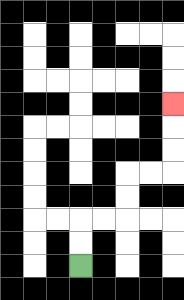{'start': '[3, 11]', 'end': '[7, 4]', 'path_directions': 'U,U,R,R,U,U,R,R,U,U,U', 'path_coordinates': '[[3, 11], [3, 10], [3, 9], [4, 9], [5, 9], [5, 8], [5, 7], [6, 7], [7, 7], [7, 6], [7, 5], [7, 4]]'}